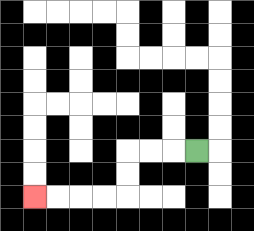{'start': '[8, 6]', 'end': '[1, 8]', 'path_directions': 'L,L,L,D,D,L,L,L,L', 'path_coordinates': '[[8, 6], [7, 6], [6, 6], [5, 6], [5, 7], [5, 8], [4, 8], [3, 8], [2, 8], [1, 8]]'}